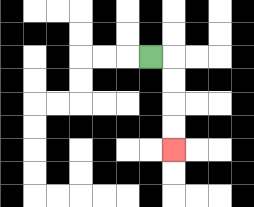{'start': '[6, 2]', 'end': '[7, 6]', 'path_directions': 'R,D,D,D,D', 'path_coordinates': '[[6, 2], [7, 2], [7, 3], [7, 4], [7, 5], [7, 6]]'}